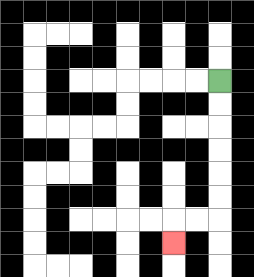{'start': '[9, 3]', 'end': '[7, 10]', 'path_directions': 'D,D,D,D,D,D,L,L,D', 'path_coordinates': '[[9, 3], [9, 4], [9, 5], [9, 6], [9, 7], [9, 8], [9, 9], [8, 9], [7, 9], [7, 10]]'}